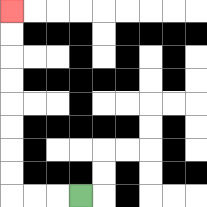{'start': '[3, 8]', 'end': '[0, 0]', 'path_directions': 'L,L,L,U,U,U,U,U,U,U,U', 'path_coordinates': '[[3, 8], [2, 8], [1, 8], [0, 8], [0, 7], [0, 6], [0, 5], [0, 4], [0, 3], [0, 2], [0, 1], [0, 0]]'}